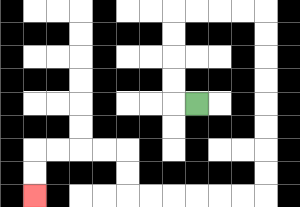{'start': '[8, 4]', 'end': '[1, 8]', 'path_directions': 'L,U,U,U,U,R,R,R,R,D,D,D,D,D,D,D,D,L,L,L,L,L,L,U,U,L,L,L,L,D,D', 'path_coordinates': '[[8, 4], [7, 4], [7, 3], [7, 2], [7, 1], [7, 0], [8, 0], [9, 0], [10, 0], [11, 0], [11, 1], [11, 2], [11, 3], [11, 4], [11, 5], [11, 6], [11, 7], [11, 8], [10, 8], [9, 8], [8, 8], [7, 8], [6, 8], [5, 8], [5, 7], [5, 6], [4, 6], [3, 6], [2, 6], [1, 6], [1, 7], [1, 8]]'}